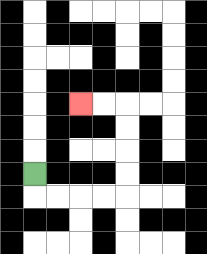{'start': '[1, 7]', 'end': '[3, 4]', 'path_directions': 'D,R,R,R,R,U,U,U,U,L,L', 'path_coordinates': '[[1, 7], [1, 8], [2, 8], [3, 8], [4, 8], [5, 8], [5, 7], [5, 6], [5, 5], [5, 4], [4, 4], [3, 4]]'}